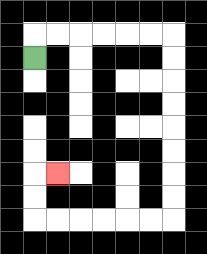{'start': '[1, 2]', 'end': '[2, 7]', 'path_directions': 'U,R,R,R,R,R,R,D,D,D,D,D,D,D,D,L,L,L,L,L,L,U,U,R', 'path_coordinates': '[[1, 2], [1, 1], [2, 1], [3, 1], [4, 1], [5, 1], [6, 1], [7, 1], [7, 2], [7, 3], [7, 4], [7, 5], [7, 6], [7, 7], [7, 8], [7, 9], [6, 9], [5, 9], [4, 9], [3, 9], [2, 9], [1, 9], [1, 8], [1, 7], [2, 7]]'}